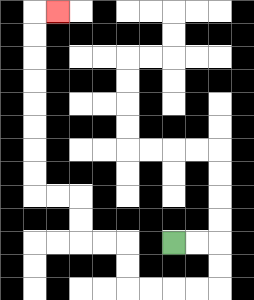{'start': '[7, 10]', 'end': '[2, 0]', 'path_directions': 'R,R,D,D,L,L,L,L,U,U,L,L,U,U,L,L,U,U,U,U,U,U,U,U,R', 'path_coordinates': '[[7, 10], [8, 10], [9, 10], [9, 11], [9, 12], [8, 12], [7, 12], [6, 12], [5, 12], [5, 11], [5, 10], [4, 10], [3, 10], [3, 9], [3, 8], [2, 8], [1, 8], [1, 7], [1, 6], [1, 5], [1, 4], [1, 3], [1, 2], [1, 1], [1, 0], [2, 0]]'}